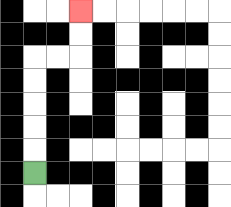{'start': '[1, 7]', 'end': '[3, 0]', 'path_directions': 'U,U,U,U,U,R,R,U,U', 'path_coordinates': '[[1, 7], [1, 6], [1, 5], [1, 4], [1, 3], [1, 2], [2, 2], [3, 2], [3, 1], [3, 0]]'}